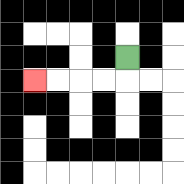{'start': '[5, 2]', 'end': '[1, 3]', 'path_directions': 'D,L,L,L,L', 'path_coordinates': '[[5, 2], [5, 3], [4, 3], [3, 3], [2, 3], [1, 3]]'}